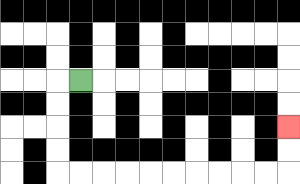{'start': '[3, 3]', 'end': '[12, 5]', 'path_directions': 'L,D,D,D,D,R,R,R,R,R,R,R,R,R,R,U,U', 'path_coordinates': '[[3, 3], [2, 3], [2, 4], [2, 5], [2, 6], [2, 7], [3, 7], [4, 7], [5, 7], [6, 7], [7, 7], [8, 7], [9, 7], [10, 7], [11, 7], [12, 7], [12, 6], [12, 5]]'}